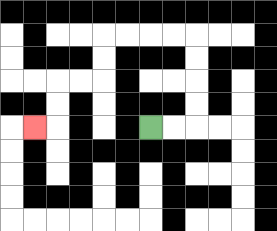{'start': '[6, 5]', 'end': '[1, 5]', 'path_directions': 'R,R,U,U,U,U,L,L,L,L,D,D,L,L,D,D,L', 'path_coordinates': '[[6, 5], [7, 5], [8, 5], [8, 4], [8, 3], [8, 2], [8, 1], [7, 1], [6, 1], [5, 1], [4, 1], [4, 2], [4, 3], [3, 3], [2, 3], [2, 4], [2, 5], [1, 5]]'}